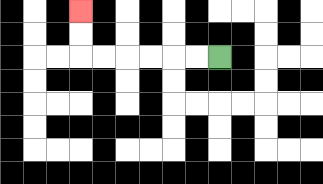{'start': '[9, 2]', 'end': '[3, 0]', 'path_directions': 'L,L,L,L,L,L,U,U', 'path_coordinates': '[[9, 2], [8, 2], [7, 2], [6, 2], [5, 2], [4, 2], [3, 2], [3, 1], [3, 0]]'}